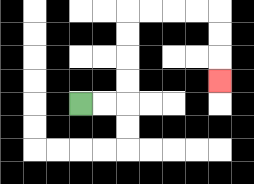{'start': '[3, 4]', 'end': '[9, 3]', 'path_directions': 'R,R,U,U,U,U,R,R,R,R,D,D,D', 'path_coordinates': '[[3, 4], [4, 4], [5, 4], [5, 3], [5, 2], [5, 1], [5, 0], [6, 0], [7, 0], [8, 0], [9, 0], [9, 1], [9, 2], [9, 3]]'}